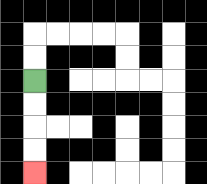{'start': '[1, 3]', 'end': '[1, 7]', 'path_directions': 'D,D,D,D', 'path_coordinates': '[[1, 3], [1, 4], [1, 5], [1, 6], [1, 7]]'}